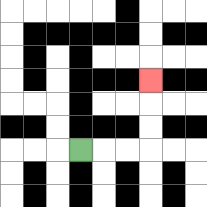{'start': '[3, 6]', 'end': '[6, 3]', 'path_directions': 'R,R,R,U,U,U', 'path_coordinates': '[[3, 6], [4, 6], [5, 6], [6, 6], [6, 5], [6, 4], [6, 3]]'}